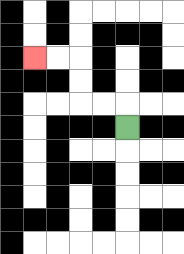{'start': '[5, 5]', 'end': '[1, 2]', 'path_directions': 'U,L,L,U,U,L,L', 'path_coordinates': '[[5, 5], [5, 4], [4, 4], [3, 4], [3, 3], [3, 2], [2, 2], [1, 2]]'}